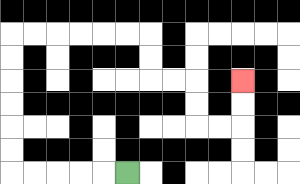{'start': '[5, 7]', 'end': '[10, 3]', 'path_directions': 'L,L,L,L,L,U,U,U,U,U,U,R,R,R,R,R,R,D,D,R,R,D,D,R,R,U,U', 'path_coordinates': '[[5, 7], [4, 7], [3, 7], [2, 7], [1, 7], [0, 7], [0, 6], [0, 5], [0, 4], [0, 3], [0, 2], [0, 1], [1, 1], [2, 1], [3, 1], [4, 1], [5, 1], [6, 1], [6, 2], [6, 3], [7, 3], [8, 3], [8, 4], [8, 5], [9, 5], [10, 5], [10, 4], [10, 3]]'}